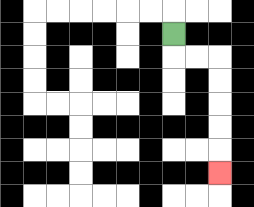{'start': '[7, 1]', 'end': '[9, 7]', 'path_directions': 'D,R,R,D,D,D,D,D', 'path_coordinates': '[[7, 1], [7, 2], [8, 2], [9, 2], [9, 3], [9, 4], [9, 5], [9, 6], [9, 7]]'}